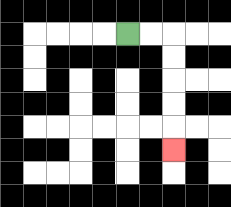{'start': '[5, 1]', 'end': '[7, 6]', 'path_directions': 'R,R,D,D,D,D,D', 'path_coordinates': '[[5, 1], [6, 1], [7, 1], [7, 2], [7, 3], [7, 4], [7, 5], [7, 6]]'}